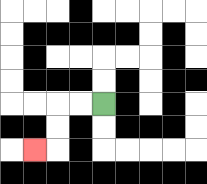{'start': '[4, 4]', 'end': '[1, 6]', 'path_directions': 'L,L,D,D,L', 'path_coordinates': '[[4, 4], [3, 4], [2, 4], [2, 5], [2, 6], [1, 6]]'}